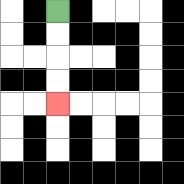{'start': '[2, 0]', 'end': '[2, 4]', 'path_directions': 'D,D,D,D', 'path_coordinates': '[[2, 0], [2, 1], [2, 2], [2, 3], [2, 4]]'}